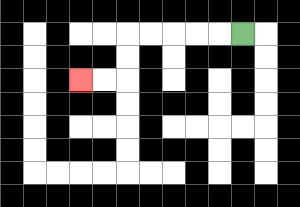{'start': '[10, 1]', 'end': '[3, 3]', 'path_directions': 'L,L,L,L,L,D,D,L,L', 'path_coordinates': '[[10, 1], [9, 1], [8, 1], [7, 1], [6, 1], [5, 1], [5, 2], [5, 3], [4, 3], [3, 3]]'}